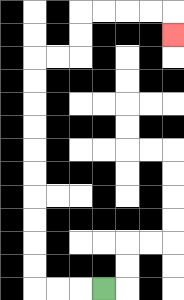{'start': '[4, 12]', 'end': '[7, 1]', 'path_directions': 'L,L,L,U,U,U,U,U,U,U,U,U,U,R,R,U,U,R,R,R,R,D', 'path_coordinates': '[[4, 12], [3, 12], [2, 12], [1, 12], [1, 11], [1, 10], [1, 9], [1, 8], [1, 7], [1, 6], [1, 5], [1, 4], [1, 3], [1, 2], [2, 2], [3, 2], [3, 1], [3, 0], [4, 0], [5, 0], [6, 0], [7, 0], [7, 1]]'}